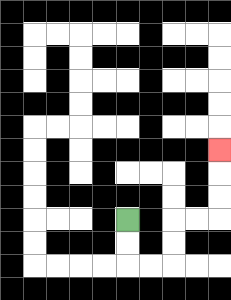{'start': '[5, 9]', 'end': '[9, 6]', 'path_directions': 'D,D,R,R,U,U,R,R,U,U,U', 'path_coordinates': '[[5, 9], [5, 10], [5, 11], [6, 11], [7, 11], [7, 10], [7, 9], [8, 9], [9, 9], [9, 8], [9, 7], [9, 6]]'}